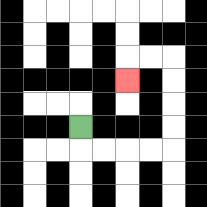{'start': '[3, 5]', 'end': '[5, 3]', 'path_directions': 'D,R,R,R,R,U,U,U,U,L,L,D', 'path_coordinates': '[[3, 5], [3, 6], [4, 6], [5, 6], [6, 6], [7, 6], [7, 5], [7, 4], [7, 3], [7, 2], [6, 2], [5, 2], [5, 3]]'}